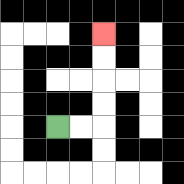{'start': '[2, 5]', 'end': '[4, 1]', 'path_directions': 'R,R,U,U,U,U', 'path_coordinates': '[[2, 5], [3, 5], [4, 5], [4, 4], [4, 3], [4, 2], [4, 1]]'}